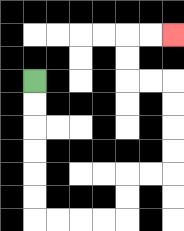{'start': '[1, 3]', 'end': '[7, 1]', 'path_directions': 'D,D,D,D,D,D,R,R,R,R,U,U,R,R,U,U,U,U,L,L,U,U,R,R', 'path_coordinates': '[[1, 3], [1, 4], [1, 5], [1, 6], [1, 7], [1, 8], [1, 9], [2, 9], [3, 9], [4, 9], [5, 9], [5, 8], [5, 7], [6, 7], [7, 7], [7, 6], [7, 5], [7, 4], [7, 3], [6, 3], [5, 3], [5, 2], [5, 1], [6, 1], [7, 1]]'}